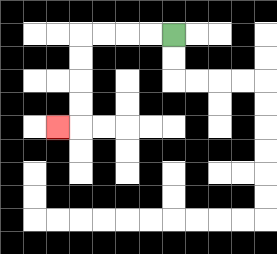{'start': '[7, 1]', 'end': '[2, 5]', 'path_directions': 'L,L,L,L,D,D,D,D,L', 'path_coordinates': '[[7, 1], [6, 1], [5, 1], [4, 1], [3, 1], [3, 2], [3, 3], [3, 4], [3, 5], [2, 5]]'}